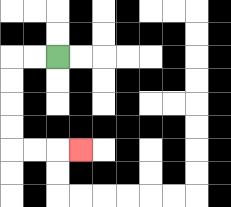{'start': '[2, 2]', 'end': '[3, 6]', 'path_directions': 'L,L,D,D,D,D,R,R,R', 'path_coordinates': '[[2, 2], [1, 2], [0, 2], [0, 3], [0, 4], [0, 5], [0, 6], [1, 6], [2, 6], [3, 6]]'}